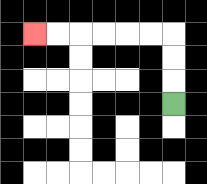{'start': '[7, 4]', 'end': '[1, 1]', 'path_directions': 'U,U,U,L,L,L,L,L,L', 'path_coordinates': '[[7, 4], [7, 3], [7, 2], [7, 1], [6, 1], [5, 1], [4, 1], [3, 1], [2, 1], [1, 1]]'}